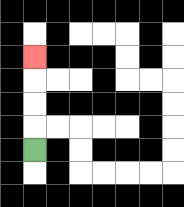{'start': '[1, 6]', 'end': '[1, 2]', 'path_directions': 'U,U,U,U', 'path_coordinates': '[[1, 6], [1, 5], [1, 4], [1, 3], [1, 2]]'}